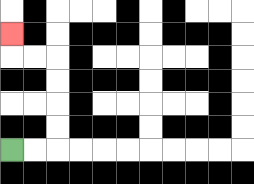{'start': '[0, 6]', 'end': '[0, 1]', 'path_directions': 'R,R,U,U,U,U,L,L,U', 'path_coordinates': '[[0, 6], [1, 6], [2, 6], [2, 5], [2, 4], [2, 3], [2, 2], [1, 2], [0, 2], [0, 1]]'}